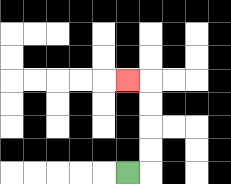{'start': '[5, 7]', 'end': '[5, 3]', 'path_directions': 'R,U,U,U,U,L', 'path_coordinates': '[[5, 7], [6, 7], [6, 6], [6, 5], [6, 4], [6, 3], [5, 3]]'}